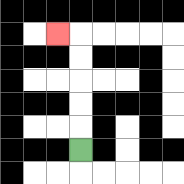{'start': '[3, 6]', 'end': '[2, 1]', 'path_directions': 'U,U,U,U,U,L', 'path_coordinates': '[[3, 6], [3, 5], [3, 4], [3, 3], [3, 2], [3, 1], [2, 1]]'}